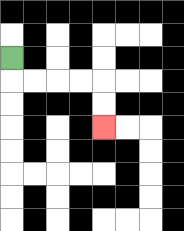{'start': '[0, 2]', 'end': '[4, 5]', 'path_directions': 'D,R,R,R,R,D,D', 'path_coordinates': '[[0, 2], [0, 3], [1, 3], [2, 3], [3, 3], [4, 3], [4, 4], [4, 5]]'}